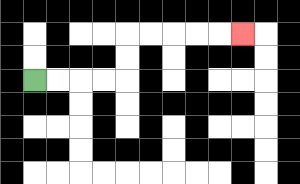{'start': '[1, 3]', 'end': '[10, 1]', 'path_directions': 'R,R,R,R,U,U,R,R,R,R,R', 'path_coordinates': '[[1, 3], [2, 3], [3, 3], [4, 3], [5, 3], [5, 2], [5, 1], [6, 1], [7, 1], [8, 1], [9, 1], [10, 1]]'}